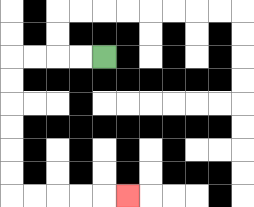{'start': '[4, 2]', 'end': '[5, 8]', 'path_directions': 'L,L,L,L,D,D,D,D,D,D,R,R,R,R,R', 'path_coordinates': '[[4, 2], [3, 2], [2, 2], [1, 2], [0, 2], [0, 3], [0, 4], [0, 5], [0, 6], [0, 7], [0, 8], [1, 8], [2, 8], [3, 8], [4, 8], [5, 8]]'}